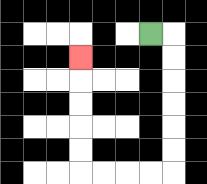{'start': '[6, 1]', 'end': '[3, 2]', 'path_directions': 'R,D,D,D,D,D,D,L,L,L,L,U,U,U,U,U', 'path_coordinates': '[[6, 1], [7, 1], [7, 2], [7, 3], [7, 4], [7, 5], [7, 6], [7, 7], [6, 7], [5, 7], [4, 7], [3, 7], [3, 6], [3, 5], [3, 4], [3, 3], [3, 2]]'}